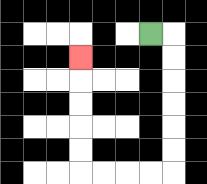{'start': '[6, 1]', 'end': '[3, 2]', 'path_directions': 'R,D,D,D,D,D,D,L,L,L,L,U,U,U,U,U', 'path_coordinates': '[[6, 1], [7, 1], [7, 2], [7, 3], [7, 4], [7, 5], [7, 6], [7, 7], [6, 7], [5, 7], [4, 7], [3, 7], [3, 6], [3, 5], [3, 4], [3, 3], [3, 2]]'}